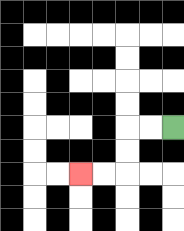{'start': '[7, 5]', 'end': '[3, 7]', 'path_directions': 'L,L,D,D,L,L', 'path_coordinates': '[[7, 5], [6, 5], [5, 5], [5, 6], [5, 7], [4, 7], [3, 7]]'}